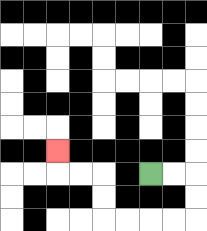{'start': '[6, 7]', 'end': '[2, 6]', 'path_directions': 'R,R,D,D,L,L,L,L,U,U,L,L,U', 'path_coordinates': '[[6, 7], [7, 7], [8, 7], [8, 8], [8, 9], [7, 9], [6, 9], [5, 9], [4, 9], [4, 8], [4, 7], [3, 7], [2, 7], [2, 6]]'}